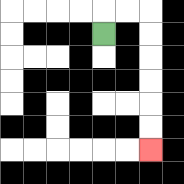{'start': '[4, 1]', 'end': '[6, 6]', 'path_directions': 'U,R,R,D,D,D,D,D,D', 'path_coordinates': '[[4, 1], [4, 0], [5, 0], [6, 0], [6, 1], [6, 2], [6, 3], [6, 4], [6, 5], [6, 6]]'}